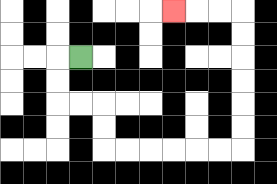{'start': '[3, 2]', 'end': '[7, 0]', 'path_directions': 'L,D,D,R,R,D,D,R,R,R,R,R,R,U,U,U,U,U,U,L,L,L', 'path_coordinates': '[[3, 2], [2, 2], [2, 3], [2, 4], [3, 4], [4, 4], [4, 5], [4, 6], [5, 6], [6, 6], [7, 6], [8, 6], [9, 6], [10, 6], [10, 5], [10, 4], [10, 3], [10, 2], [10, 1], [10, 0], [9, 0], [8, 0], [7, 0]]'}